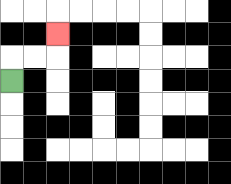{'start': '[0, 3]', 'end': '[2, 1]', 'path_directions': 'U,R,R,U', 'path_coordinates': '[[0, 3], [0, 2], [1, 2], [2, 2], [2, 1]]'}